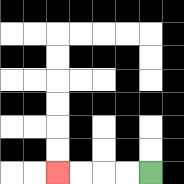{'start': '[6, 7]', 'end': '[2, 7]', 'path_directions': 'L,L,L,L', 'path_coordinates': '[[6, 7], [5, 7], [4, 7], [3, 7], [2, 7]]'}